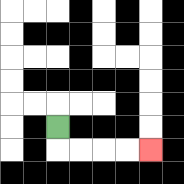{'start': '[2, 5]', 'end': '[6, 6]', 'path_directions': 'D,R,R,R,R', 'path_coordinates': '[[2, 5], [2, 6], [3, 6], [4, 6], [5, 6], [6, 6]]'}